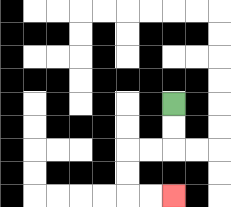{'start': '[7, 4]', 'end': '[7, 8]', 'path_directions': 'D,D,L,L,D,D,R,R', 'path_coordinates': '[[7, 4], [7, 5], [7, 6], [6, 6], [5, 6], [5, 7], [5, 8], [6, 8], [7, 8]]'}